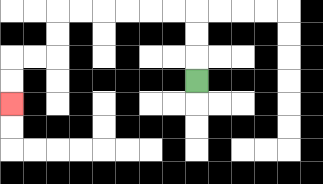{'start': '[8, 3]', 'end': '[0, 4]', 'path_directions': 'U,U,U,L,L,L,L,L,L,D,D,L,L,D,D', 'path_coordinates': '[[8, 3], [8, 2], [8, 1], [8, 0], [7, 0], [6, 0], [5, 0], [4, 0], [3, 0], [2, 0], [2, 1], [2, 2], [1, 2], [0, 2], [0, 3], [0, 4]]'}